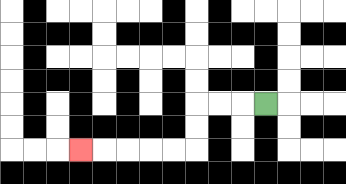{'start': '[11, 4]', 'end': '[3, 6]', 'path_directions': 'L,L,L,D,D,L,L,L,L,L', 'path_coordinates': '[[11, 4], [10, 4], [9, 4], [8, 4], [8, 5], [8, 6], [7, 6], [6, 6], [5, 6], [4, 6], [3, 6]]'}